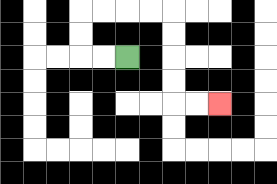{'start': '[5, 2]', 'end': '[9, 4]', 'path_directions': 'L,L,U,U,R,R,R,R,D,D,D,D,R,R', 'path_coordinates': '[[5, 2], [4, 2], [3, 2], [3, 1], [3, 0], [4, 0], [5, 0], [6, 0], [7, 0], [7, 1], [7, 2], [7, 3], [7, 4], [8, 4], [9, 4]]'}